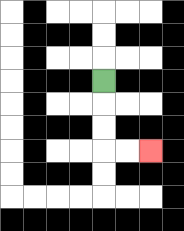{'start': '[4, 3]', 'end': '[6, 6]', 'path_directions': 'D,D,D,R,R', 'path_coordinates': '[[4, 3], [4, 4], [4, 5], [4, 6], [5, 6], [6, 6]]'}